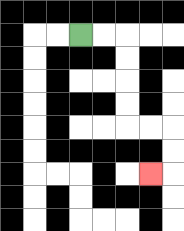{'start': '[3, 1]', 'end': '[6, 7]', 'path_directions': 'R,R,D,D,D,D,R,R,D,D,L', 'path_coordinates': '[[3, 1], [4, 1], [5, 1], [5, 2], [5, 3], [5, 4], [5, 5], [6, 5], [7, 5], [7, 6], [7, 7], [6, 7]]'}